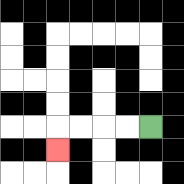{'start': '[6, 5]', 'end': '[2, 6]', 'path_directions': 'L,L,L,L,D', 'path_coordinates': '[[6, 5], [5, 5], [4, 5], [3, 5], [2, 5], [2, 6]]'}